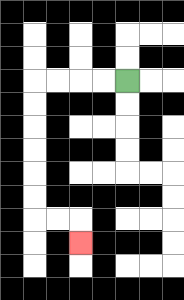{'start': '[5, 3]', 'end': '[3, 10]', 'path_directions': 'L,L,L,L,D,D,D,D,D,D,R,R,D', 'path_coordinates': '[[5, 3], [4, 3], [3, 3], [2, 3], [1, 3], [1, 4], [1, 5], [1, 6], [1, 7], [1, 8], [1, 9], [2, 9], [3, 9], [3, 10]]'}